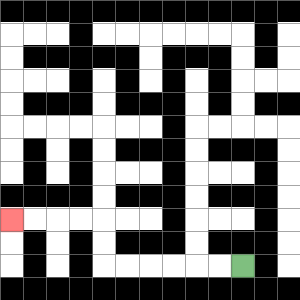{'start': '[10, 11]', 'end': '[0, 9]', 'path_directions': 'L,L,L,L,L,L,U,U,L,L,L,L', 'path_coordinates': '[[10, 11], [9, 11], [8, 11], [7, 11], [6, 11], [5, 11], [4, 11], [4, 10], [4, 9], [3, 9], [2, 9], [1, 9], [0, 9]]'}